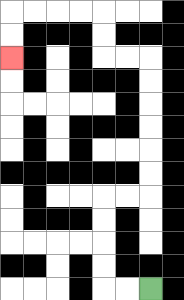{'start': '[6, 12]', 'end': '[0, 2]', 'path_directions': 'L,L,U,U,U,U,R,R,U,U,U,U,U,U,L,L,U,U,L,L,L,L,D,D', 'path_coordinates': '[[6, 12], [5, 12], [4, 12], [4, 11], [4, 10], [4, 9], [4, 8], [5, 8], [6, 8], [6, 7], [6, 6], [6, 5], [6, 4], [6, 3], [6, 2], [5, 2], [4, 2], [4, 1], [4, 0], [3, 0], [2, 0], [1, 0], [0, 0], [0, 1], [0, 2]]'}